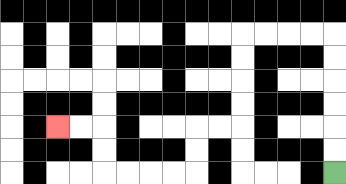{'start': '[14, 7]', 'end': '[2, 5]', 'path_directions': 'U,U,U,U,U,U,L,L,L,L,D,D,D,D,L,L,D,D,L,L,L,L,U,U,L,L', 'path_coordinates': '[[14, 7], [14, 6], [14, 5], [14, 4], [14, 3], [14, 2], [14, 1], [13, 1], [12, 1], [11, 1], [10, 1], [10, 2], [10, 3], [10, 4], [10, 5], [9, 5], [8, 5], [8, 6], [8, 7], [7, 7], [6, 7], [5, 7], [4, 7], [4, 6], [4, 5], [3, 5], [2, 5]]'}